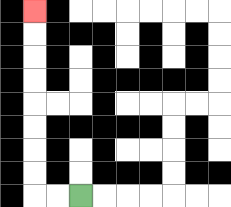{'start': '[3, 8]', 'end': '[1, 0]', 'path_directions': 'L,L,U,U,U,U,U,U,U,U', 'path_coordinates': '[[3, 8], [2, 8], [1, 8], [1, 7], [1, 6], [1, 5], [1, 4], [1, 3], [1, 2], [1, 1], [1, 0]]'}